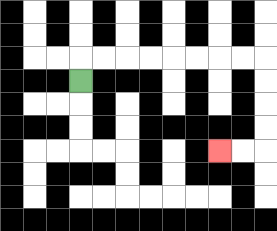{'start': '[3, 3]', 'end': '[9, 6]', 'path_directions': 'U,R,R,R,R,R,R,R,R,D,D,D,D,L,L', 'path_coordinates': '[[3, 3], [3, 2], [4, 2], [5, 2], [6, 2], [7, 2], [8, 2], [9, 2], [10, 2], [11, 2], [11, 3], [11, 4], [11, 5], [11, 6], [10, 6], [9, 6]]'}